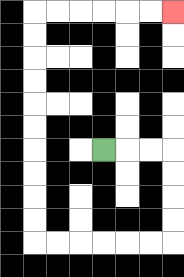{'start': '[4, 6]', 'end': '[7, 0]', 'path_directions': 'R,R,R,D,D,D,D,L,L,L,L,L,L,U,U,U,U,U,U,U,U,U,U,R,R,R,R,R,R', 'path_coordinates': '[[4, 6], [5, 6], [6, 6], [7, 6], [7, 7], [7, 8], [7, 9], [7, 10], [6, 10], [5, 10], [4, 10], [3, 10], [2, 10], [1, 10], [1, 9], [1, 8], [1, 7], [1, 6], [1, 5], [1, 4], [1, 3], [1, 2], [1, 1], [1, 0], [2, 0], [3, 0], [4, 0], [5, 0], [6, 0], [7, 0]]'}